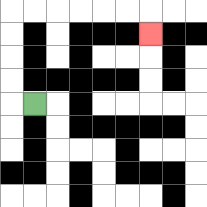{'start': '[1, 4]', 'end': '[6, 1]', 'path_directions': 'L,U,U,U,U,R,R,R,R,R,R,D', 'path_coordinates': '[[1, 4], [0, 4], [0, 3], [0, 2], [0, 1], [0, 0], [1, 0], [2, 0], [3, 0], [4, 0], [5, 0], [6, 0], [6, 1]]'}